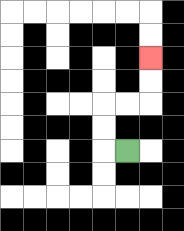{'start': '[5, 6]', 'end': '[6, 2]', 'path_directions': 'L,U,U,R,R,U,U', 'path_coordinates': '[[5, 6], [4, 6], [4, 5], [4, 4], [5, 4], [6, 4], [6, 3], [6, 2]]'}